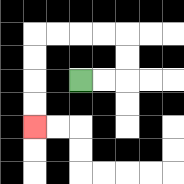{'start': '[3, 3]', 'end': '[1, 5]', 'path_directions': 'R,R,U,U,L,L,L,L,D,D,D,D', 'path_coordinates': '[[3, 3], [4, 3], [5, 3], [5, 2], [5, 1], [4, 1], [3, 1], [2, 1], [1, 1], [1, 2], [1, 3], [1, 4], [1, 5]]'}